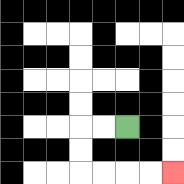{'start': '[5, 5]', 'end': '[7, 7]', 'path_directions': 'L,L,D,D,R,R,R,R', 'path_coordinates': '[[5, 5], [4, 5], [3, 5], [3, 6], [3, 7], [4, 7], [5, 7], [6, 7], [7, 7]]'}